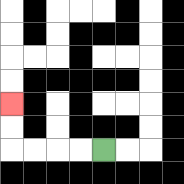{'start': '[4, 6]', 'end': '[0, 4]', 'path_directions': 'L,L,L,L,U,U', 'path_coordinates': '[[4, 6], [3, 6], [2, 6], [1, 6], [0, 6], [0, 5], [0, 4]]'}